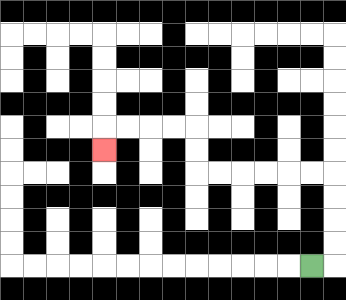{'start': '[13, 11]', 'end': '[4, 6]', 'path_directions': 'R,U,U,U,U,L,L,L,L,L,L,U,U,L,L,L,L,D', 'path_coordinates': '[[13, 11], [14, 11], [14, 10], [14, 9], [14, 8], [14, 7], [13, 7], [12, 7], [11, 7], [10, 7], [9, 7], [8, 7], [8, 6], [8, 5], [7, 5], [6, 5], [5, 5], [4, 5], [4, 6]]'}